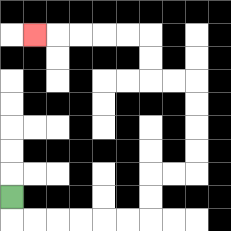{'start': '[0, 8]', 'end': '[1, 1]', 'path_directions': 'D,R,R,R,R,R,R,U,U,R,R,U,U,U,U,L,L,U,U,L,L,L,L,L', 'path_coordinates': '[[0, 8], [0, 9], [1, 9], [2, 9], [3, 9], [4, 9], [5, 9], [6, 9], [6, 8], [6, 7], [7, 7], [8, 7], [8, 6], [8, 5], [8, 4], [8, 3], [7, 3], [6, 3], [6, 2], [6, 1], [5, 1], [4, 1], [3, 1], [2, 1], [1, 1]]'}